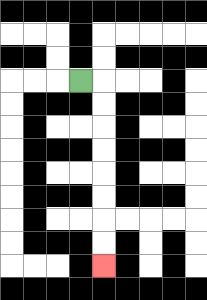{'start': '[3, 3]', 'end': '[4, 11]', 'path_directions': 'R,D,D,D,D,D,D,D,D', 'path_coordinates': '[[3, 3], [4, 3], [4, 4], [4, 5], [4, 6], [4, 7], [4, 8], [4, 9], [4, 10], [4, 11]]'}